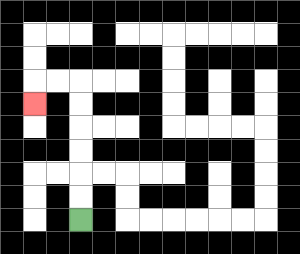{'start': '[3, 9]', 'end': '[1, 4]', 'path_directions': 'U,U,U,U,U,U,L,L,D', 'path_coordinates': '[[3, 9], [3, 8], [3, 7], [3, 6], [3, 5], [3, 4], [3, 3], [2, 3], [1, 3], [1, 4]]'}